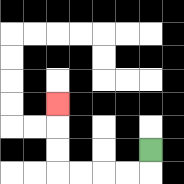{'start': '[6, 6]', 'end': '[2, 4]', 'path_directions': 'D,L,L,L,L,U,U,U', 'path_coordinates': '[[6, 6], [6, 7], [5, 7], [4, 7], [3, 7], [2, 7], [2, 6], [2, 5], [2, 4]]'}